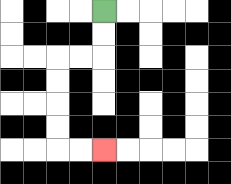{'start': '[4, 0]', 'end': '[4, 6]', 'path_directions': 'D,D,L,L,D,D,D,D,R,R', 'path_coordinates': '[[4, 0], [4, 1], [4, 2], [3, 2], [2, 2], [2, 3], [2, 4], [2, 5], [2, 6], [3, 6], [4, 6]]'}